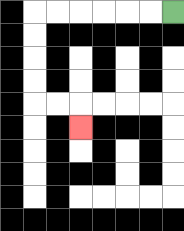{'start': '[7, 0]', 'end': '[3, 5]', 'path_directions': 'L,L,L,L,L,L,D,D,D,D,R,R,D', 'path_coordinates': '[[7, 0], [6, 0], [5, 0], [4, 0], [3, 0], [2, 0], [1, 0], [1, 1], [1, 2], [1, 3], [1, 4], [2, 4], [3, 4], [3, 5]]'}